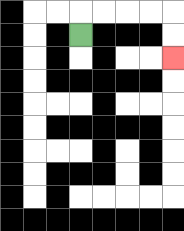{'start': '[3, 1]', 'end': '[7, 2]', 'path_directions': 'U,R,R,R,R,D,D', 'path_coordinates': '[[3, 1], [3, 0], [4, 0], [5, 0], [6, 0], [7, 0], [7, 1], [7, 2]]'}